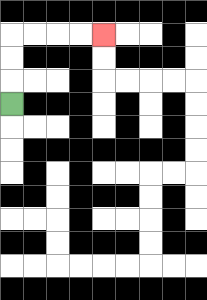{'start': '[0, 4]', 'end': '[4, 1]', 'path_directions': 'U,U,U,R,R,R,R', 'path_coordinates': '[[0, 4], [0, 3], [0, 2], [0, 1], [1, 1], [2, 1], [3, 1], [4, 1]]'}